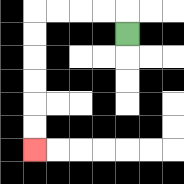{'start': '[5, 1]', 'end': '[1, 6]', 'path_directions': 'U,L,L,L,L,D,D,D,D,D,D', 'path_coordinates': '[[5, 1], [5, 0], [4, 0], [3, 0], [2, 0], [1, 0], [1, 1], [1, 2], [1, 3], [1, 4], [1, 5], [1, 6]]'}